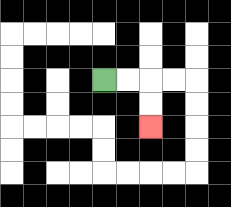{'start': '[4, 3]', 'end': '[6, 5]', 'path_directions': 'R,R,D,D', 'path_coordinates': '[[4, 3], [5, 3], [6, 3], [6, 4], [6, 5]]'}